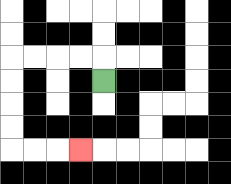{'start': '[4, 3]', 'end': '[3, 6]', 'path_directions': 'U,L,L,L,L,D,D,D,D,R,R,R', 'path_coordinates': '[[4, 3], [4, 2], [3, 2], [2, 2], [1, 2], [0, 2], [0, 3], [0, 4], [0, 5], [0, 6], [1, 6], [2, 6], [3, 6]]'}